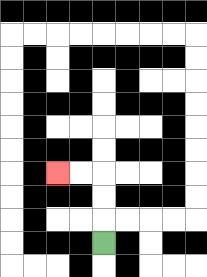{'start': '[4, 10]', 'end': '[2, 7]', 'path_directions': 'U,U,U,L,L', 'path_coordinates': '[[4, 10], [4, 9], [4, 8], [4, 7], [3, 7], [2, 7]]'}